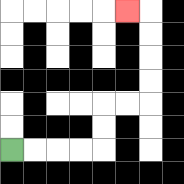{'start': '[0, 6]', 'end': '[5, 0]', 'path_directions': 'R,R,R,R,U,U,R,R,U,U,U,U,L', 'path_coordinates': '[[0, 6], [1, 6], [2, 6], [3, 6], [4, 6], [4, 5], [4, 4], [5, 4], [6, 4], [6, 3], [6, 2], [6, 1], [6, 0], [5, 0]]'}